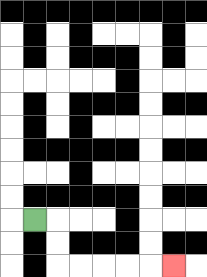{'start': '[1, 9]', 'end': '[7, 11]', 'path_directions': 'R,D,D,R,R,R,R,R', 'path_coordinates': '[[1, 9], [2, 9], [2, 10], [2, 11], [3, 11], [4, 11], [5, 11], [6, 11], [7, 11]]'}